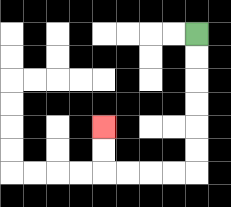{'start': '[8, 1]', 'end': '[4, 5]', 'path_directions': 'D,D,D,D,D,D,L,L,L,L,U,U', 'path_coordinates': '[[8, 1], [8, 2], [8, 3], [8, 4], [8, 5], [8, 6], [8, 7], [7, 7], [6, 7], [5, 7], [4, 7], [4, 6], [4, 5]]'}